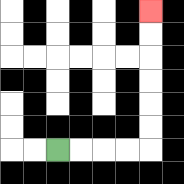{'start': '[2, 6]', 'end': '[6, 0]', 'path_directions': 'R,R,R,R,U,U,U,U,U,U', 'path_coordinates': '[[2, 6], [3, 6], [4, 6], [5, 6], [6, 6], [6, 5], [6, 4], [6, 3], [6, 2], [6, 1], [6, 0]]'}